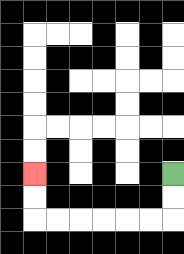{'start': '[7, 7]', 'end': '[1, 7]', 'path_directions': 'D,D,L,L,L,L,L,L,U,U', 'path_coordinates': '[[7, 7], [7, 8], [7, 9], [6, 9], [5, 9], [4, 9], [3, 9], [2, 9], [1, 9], [1, 8], [1, 7]]'}